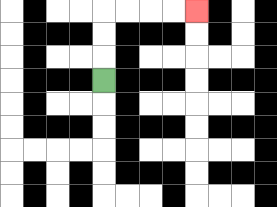{'start': '[4, 3]', 'end': '[8, 0]', 'path_directions': 'U,U,U,R,R,R,R', 'path_coordinates': '[[4, 3], [4, 2], [4, 1], [4, 0], [5, 0], [6, 0], [7, 0], [8, 0]]'}